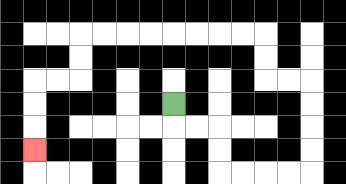{'start': '[7, 4]', 'end': '[1, 6]', 'path_directions': 'D,R,R,D,D,R,R,R,R,U,U,U,U,L,L,U,U,L,L,L,L,L,L,L,L,D,D,L,L,D,D,D', 'path_coordinates': '[[7, 4], [7, 5], [8, 5], [9, 5], [9, 6], [9, 7], [10, 7], [11, 7], [12, 7], [13, 7], [13, 6], [13, 5], [13, 4], [13, 3], [12, 3], [11, 3], [11, 2], [11, 1], [10, 1], [9, 1], [8, 1], [7, 1], [6, 1], [5, 1], [4, 1], [3, 1], [3, 2], [3, 3], [2, 3], [1, 3], [1, 4], [1, 5], [1, 6]]'}